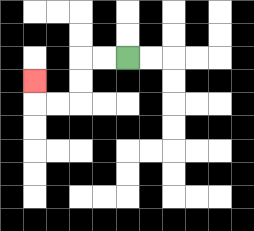{'start': '[5, 2]', 'end': '[1, 3]', 'path_directions': 'L,L,D,D,L,L,U', 'path_coordinates': '[[5, 2], [4, 2], [3, 2], [3, 3], [3, 4], [2, 4], [1, 4], [1, 3]]'}